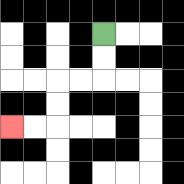{'start': '[4, 1]', 'end': '[0, 5]', 'path_directions': 'D,D,L,L,D,D,L,L', 'path_coordinates': '[[4, 1], [4, 2], [4, 3], [3, 3], [2, 3], [2, 4], [2, 5], [1, 5], [0, 5]]'}